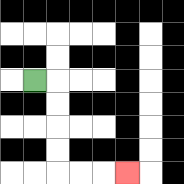{'start': '[1, 3]', 'end': '[5, 7]', 'path_directions': 'R,D,D,D,D,R,R,R', 'path_coordinates': '[[1, 3], [2, 3], [2, 4], [2, 5], [2, 6], [2, 7], [3, 7], [4, 7], [5, 7]]'}